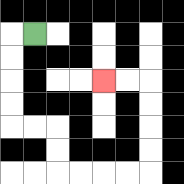{'start': '[1, 1]', 'end': '[4, 3]', 'path_directions': 'L,D,D,D,D,R,R,D,D,R,R,R,R,U,U,U,U,L,L', 'path_coordinates': '[[1, 1], [0, 1], [0, 2], [0, 3], [0, 4], [0, 5], [1, 5], [2, 5], [2, 6], [2, 7], [3, 7], [4, 7], [5, 7], [6, 7], [6, 6], [6, 5], [6, 4], [6, 3], [5, 3], [4, 3]]'}